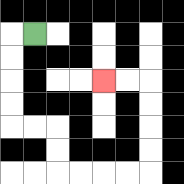{'start': '[1, 1]', 'end': '[4, 3]', 'path_directions': 'L,D,D,D,D,R,R,D,D,R,R,R,R,U,U,U,U,L,L', 'path_coordinates': '[[1, 1], [0, 1], [0, 2], [0, 3], [0, 4], [0, 5], [1, 5], [2, 5], [2, 6], [2, 7], [3, 7], [4, 7], [5, 7], [6, 7], [6, 6], [6, 5], [6, 4], [6, 3], [5, 3], [4, 3]]'}